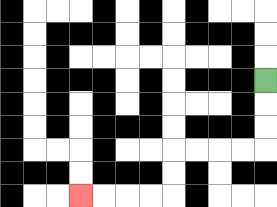{'start': '[11, 3]', 'end': '[3, 8]', 'path_directions': 'D,D,D,L,L,L,L,D,D,L,L,L,L', 'path_coordinates': '[[11, 3], [11, 4], [11, 5], [11, 6], [10, 6], [9, 6], [8, 6], [7, 6], [7, 7], [7, 8], [6, 8], [5, 8], [4, 8], [3, 8]]'}